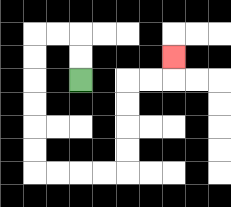{'start': '[3, 3]', 'end': '[7, 2]', 'path_directions': 'U,U,L,L,D,D,D,D,D,D,R,R,R,R,U,U,U,U,R,R,U', 'path_coordinates': '[[3, 3], [3, 2], [3, 1], [2, 1], [1, 1], [1, 2], [1, 3], [1, 4], [1, 5], [1, 6], [1, 7], [2, 7], [3, 7], [4, 7], [5, 7], [5, 6], [5, 5], [5, 4], [5, 3], [6, 3], [7, 3], [7, 2]]'}